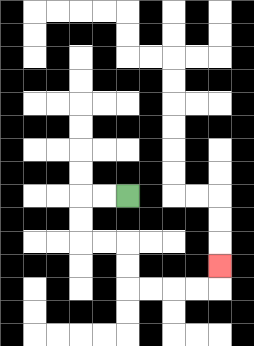{'start': '[5, 8]', 'end': '[9, 11]', 'path_directions': 'L,L,D,D,R,R,D,D,R,R,R,R,U', 'path_coordinates': '[[5, 8], [4, 8], [3, 8], [3, 9], [3, 10], [4, 10], [5, 10], [5, 11], [5, 12], [6, 12], [7, 12], [8, 12], [9, 12], [9, 11]]'}